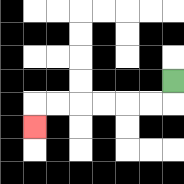{'start': '[7, 3]', 'end': '[1, 5]', 'path_directions': 'D,L,L,L,L,L,L,D', 'path_coordinates': '[[7, 3], [7, 4], [6, 4], [5, 4], [4, 4], [3, 4], [2, 4], [1, 4], [1, 5]]'}